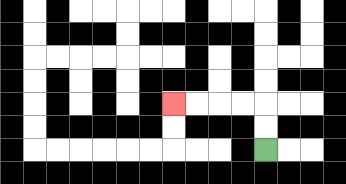{'start': '[11, 6]', 'end': '[7, 4]', 'path_directions': 'U,U,L,L,L,L', 'path_coordinates': '[[11, 6], [11, 5], [11, 4], [10, 4], [9, 4], [8, 4], [7, 4]]'}